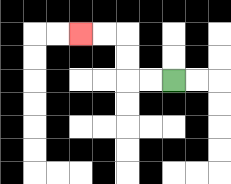{'start': '[7, 3]', 'end': '[3, 1]', 'path_directions': 'L,L,U,U,L,L', 'path_coordinates': '[[7, 3], [6, 3], [5, 3], [5, 2], [5, 1], [4, 1], [3, 1]]'}